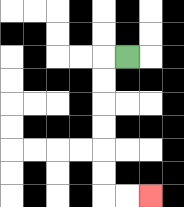{'start': '[5, 2]', 'end': '[6, 8]', 'path_directions': 'L,D,D,D,D,D,D,R,R', 'path_coordinates': '[[5, 2], [4, 2], [4, 3], [4, 4], [4, 5], [4, 6], [4, 7], [4, 8], [5, 8], [6, 8]]'}